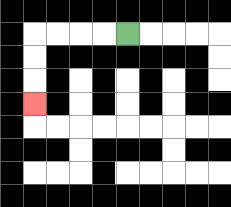{'start': '[5, 1]', 'end': '[1, 4]', 'path_directions': 'L,L,L,L,D,D,D', 'path_coordinates': '[[5, 1], [4, 1], [3, 1], [2, 1], [1, 1], [1, 2], [1, 3], [1, 4]]'}